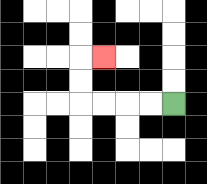{'start': '[7, 4]', 'end': '[4, 2]', 'path_directions': 'L,L,L,L,U,U,R', 'path_coordinates': '[[7, 4], [6, 4], [5, 4], [4, 4], [3, 4], [3, 3], [3, 2], [4, 2]]'}